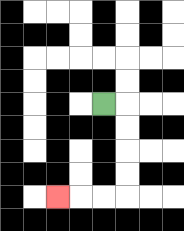{'start': '[4, 4]', 'end': '[2, 8]', 'path_directions': 'R,D,D,D,D,L,L,L', 'path_coordinates': '[[4, 4], [5, 4], [5, 5], [5, 6], [5, 7], [5, 8], [4, 8], [3, 8], [2, 8]]'}